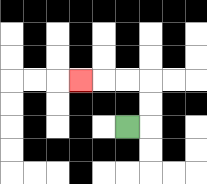{'start': '[5, 5]', 'end': '[3, 3]', 'path_directions': 'R,U,U,L,L,L', 'path_coordinates': '[[5, 5], [6, 5], [6, 4], [6, 3], [5, 3], [4, 3], [3, 3]]'}